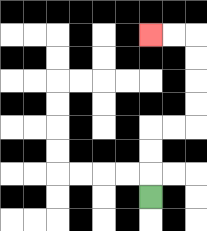{'start': '[6, 8]', 'end': '[6, 1]', 'path_directions': 'U,U,U,R,R,U,U,U,U,L,L', 'path_coordinates': '[[6, 8], [6, 7], [6, 6], [6, 5], [7, 5], [8, 5], [8, 4], [8, 3], [8, 2], [8, 1], [7, 1], [6, 1]]'}